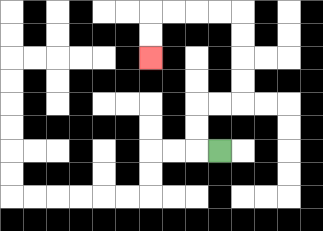{'start': '[9, 6]', 'end': '[6, 2]', 'path_directions': 'L,U,U,R,R,U,U,U,U,L,L,L,L,D,D', 'path_coordinates': '[[9, 6], [8, 6], [8, 5], [8, 4], [9, 4], [10, 4], [10, 3], [10, 2], [10, 1], [10, 0], [9, 0], [8, 0], [7, 0], [6, 0], [6, 1], [6, 2]]'}